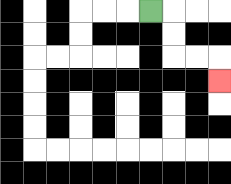{'start': '[6, 0]', 'end': '[9, 3]', 'path_directions': 'R,D,D,R,R,D', 'path_coordinates': '[[6, 0], [7, 0], [7, 1], [7, 2], [8, 2], [9, 2], [9, 3]]'}